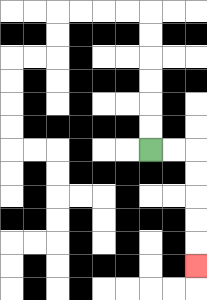{'start': '[6, 6]', 'end': '[8, 11]', 'path_directions': 'R,R,D,D,D,D,D', 'path_coordinates': '[[6, 6], [7, 6], [8, 6], [8, 7], [8, 8], [8, 9], [8, 10], [8, 11]]'}